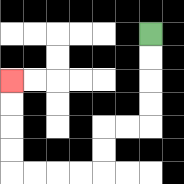{'start': '[6, 1]', 'end': '[0, 3]', 'path_directions': 'D,D,D,D,L,L,D,D,L,L,L,L,U,U,U,U', 'path_coordinates': '[[6, 1], [6, 2], [6, 3], [6, 4], [6, 5], [5, 5], [4, 5], [4, 6], [4, 7], [3, 7], [2, 7], [1, 7], [0, 7], [0, 6], [0, 5], [0, 4], [0, 3]]'}